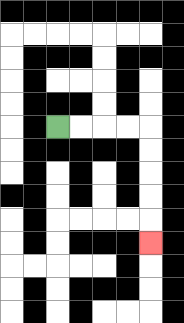{'start': '[2, 5]', 'end': '[6, 10]', 'path_directions': 'R,R,R,R,D,D,D,D,D', 'path_coordinates': '[[2, 5], [3, 5], [4, 5], [5, 5], [6, 5], [6, 6], [6, 7], [6, 8], [6, 9], [6, 10]]'}